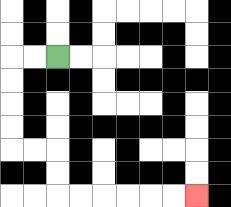{'start': '[2, 2]', 'end': '[8, 8]', 'path_directions': 'L,L,D,D,D,D,R,R,D,D,R,R,R,R,R,R', 'path_coordinates': '[[2, 2], [1, 2], [0, 2], [0, 3], [0, 4], [0, 5], [0, 6], [1, 6], [2, 6], [2, 7], [2, 8], [3, 8], [4, 8], [5, 8], [6, 8], [7, 8], [8, 8]]'}